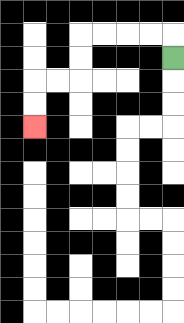{'start': '[7, 2]', 'end': '[1, 5]', 'path_directions': 'U,L,L,L,L,D,D,L,L,D,D', 'path_coordinates': '[[7, 2], [7, 1], [6, 1], [5, 1], [4, 1], [3, 1], [3, 2], [3, 3], [2, 3], [1, 3], [1, 4], [1, 5]]'}